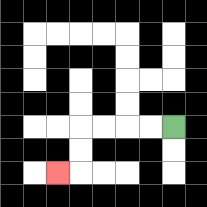{'start': '[7, 5]', 'end': '[2, 7]', 'path_directions': 'L,L,L,L,D,D,L', 'path_coordinates': '[[7, 5], [6, 5], [5, 5], [4, 5], [3, 5], [3, 6], [3, 7], [2, 7]]'}